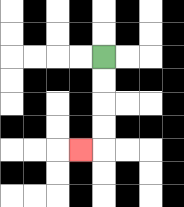{'start': '[4, 2]', 'end': '[3, 6]', 'path_directions': 'D,D,D,D,L', 'path_coordinates': '[[4, 2], [4, 3], [4, 4], [4, 5], [4, 6], [3, 6]]'}